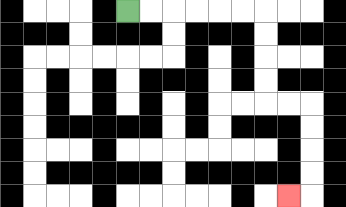{'start': '[5, 0]', 'end': '[12, 8]', 'path_directions': 'R,R,R,R,R,R,D,D,D,D,R,R,D,D,D,D,L', 'path_coordinates': '[[5, 0], [6, 0], [7, 0], [8, 0], [9, 0], [10, 0], [11, 0], [11, 1], [11, 2], [11, 3], [11, 4], [12, 4], [13, 4], [13, 5], [13, 6], [13, 7], [13, 8], [12, 8]]'}